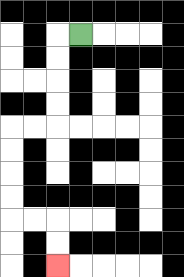{'start': '[3, 1]', 'end': '[2, 11]', 'path_directions': 'L,D,D,D,D,L,L,D,D,D,D,R,R,D,D', 'path_coordinates': '[[3, 1], [2, 1], [2, 2], [2, 3], [2, 4], [2, 5], [1, 5], [0, 5], [0, 6], [0, 7], [0, 8], [0, 9], [1, 9], [2, 9], [2, 10], [2, 11]]'}